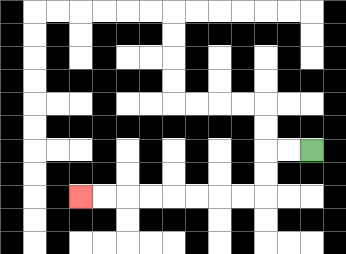{'start': '[13, 6]', 'end': '[3, 8]', 'path_directions': 'L,L,D,D,L,L,L,L,L,L,L,L', 'path_coordinates': '[[13, 6], [12, 6], [11, 6], [11, 7], [11, 8], [10, 8], [9, 8], [8, 8], [7, 8], [6, 8], [5, 8], [4, 8], [3, 8]]'}